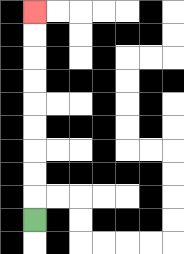{'start': '[1, 9]', 'end': '[1, 0]', 'path_directions': 'U,U,U,U,U,U,U,U,U', 'path_coordinates': '[[1, 9], [1, 8], [1, 7], [1, 6], [1, 5], [1, 4], [1, 3], [1, 2], [1, 1], [1, 0]]'}